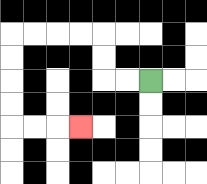{'start': '[6, 3]', 'end': '[3, 5]', 'path_directions': 'L,L,U,U,L,L,L,L,D,D,D,D,R,R,R', 'path_coordinates': '[[6, 3], [5, 3], [4, 3], [4, 2], [4, 1], [3, 1], [2, 1], [1, 1], [0, 1], [0, 2], [0, 3], [0, 4], [0, 5], [1, 5], [2, 5], [3, 5]]'}